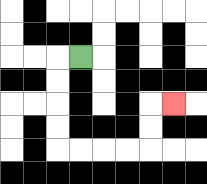{'start': '[3, 2]', 'end': '[7, 4]', 'path_directions': 'L,D,D,D,D,R,R,R,R,U,U,R', 'path_coordinates': '[[3, 2], [2, 2], [2, 3], [2, 4], [2, 5], [2, 6], [3, 6], [4, 6], [5, 6], [6, 6], [6, 5], [6, 4], [7, 4]]'}